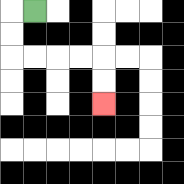{'start': '[1, 0]', 'end': '[4, 4]', 'path_directions': 'L,D,D,R,R,R,R,D,D', 'path_coordinates': '[[1, 0], [0, 0], [0, 1], [0, 2], [1, 2], [2, 2], [3, 2], [4, 2], [4, 3], [4, 4]]'}